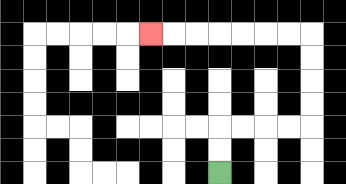{'start': '[9, 7]', 'end': '[6, 1]', 'path_directions': 'U,U,R,R,R,R,U,U,U,U,L,L,L,L,L,L,L', 'path_coordinates': '[[9, 7], [9, 6], [9, 5], [10, 5], [11, 5], [12, 5], [13, 5], [13, 4], [13, 3], [13, 2], [13, 1], [12, 1], [11, 1], [10, 1], [9, 1], [8, 1], [7, 1], [6, 1]]'}